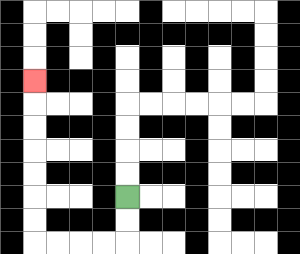{'start': '[5, 8]', 'end': '[1, 3]', 'path_directions': 'D,D,L,L,L,L,U,U,U,U,U,U,U', 'path_coordinates': '[[5, 8], [5, 9], [5, 10], [4, 10], [3, 10], [2, 10], [1, 10], [1, 9], [1, 8], [1, 7], [1, 6], [1, 5], [1, 4], [1, 3]]'}